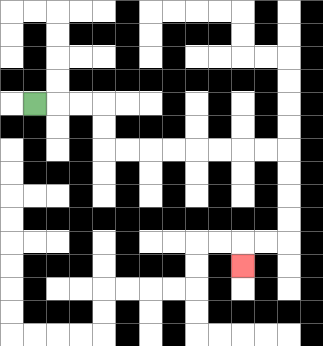{'start': '[1, 4]', 'end': '[10, 11]', 'path_directions': 'R,R,R,D,D,R,R,R,R,R,R,R,R,D,D,D,D,L,L,D', 'path_coordinates': '[[1, 4], [2, 4], [3, 4], [4, 4], [4, 5], [4, 6], [5, 6], [6, 6], [7, 6], [8, 6], [9, 6], [10, 6], [11, 6], [12, 6], [12, 7], [12, 8], [12, 9], [12, 10], [11, 10], [10, 10], [10, 11]]'}